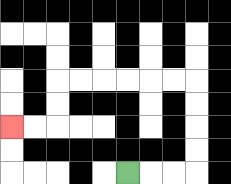{'start': '[5, 7]', 'end': '[0, 5]', 'path_directions': 'R,R,R,U,U,U,U,L,L,L,L,L,L,D,D,L,L', 'path_coordinates': '[[5, 7], [6, 7], [7, 7], [8, 7], [8, 6], [8, 5], [8, 4], [8, 3], [7, 3], [6, 3], [5, 3], [4, 3], [3, 3], [2, 3], [2, 4], [2, 5], [1, 5], [0, 5]]'}